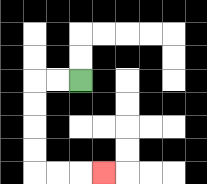{'start': '[3, 3]', 'end': '[4, 7]', 'path_directions': 'L,L,D,D,D,D,R,R,R', 'path_coordinates': '[[3, 3], [2, 3], [1, 3], [1, 4], [1, 5], [1, 6], [1, 7], [2, 7], [3, 7], [4, 7]]'}